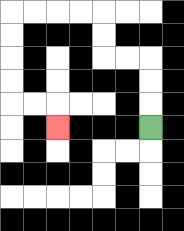{'start': '[6, 5]', 'end': '[2, 5]', 'path_directions': 'U,U,U,L,L,U,U,L,L,L,L,D,D,D,D,R,R,D', 'path_coordinates': '[[6, 5], [6, 4], [6, 3], [6, 2], [5, 2], [4, 2], [4, 1], [4, 0], [3, 0], [2, 0], [1, 0], [0, 0], [0, 1], [0, 2], [0, 3], [0, 4], [1, 4], [2, 4], [2, 5]]'}